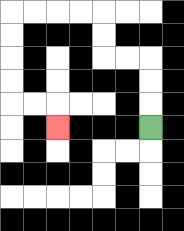{'start': '[6, 5]', 'end': '[2, 5]', 'path_directions': 'U,U,U,L,L,U,U,L,L,L,L,D,D,D,D,R,R,D', 'path_coordinates': '[[6, 5], [6, 4], [6, 3], [6, 2], [5, 2], [4, 2], [4, 1], [4, 0], [3, 0], [2, 0], [1, 0], [0, 0], [0, 1], [0, 2], [0, 3], [0, 4], [1, 4], [2, 4], [2, 5]]'}